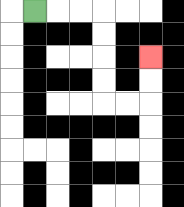{'start': '[1, 0]', 'end': '[6, 2]', 'path_directions': 'R,R,R,D,D,D,D,R,R,U,U', 'path_coordinates': '[[1, 0], [2, 0], [3, 0], [4, 0], [4, 1], [4, 2], [4, 3], [4, 4], [5, 4], [6, 4], [6, 3], [6, 2]]'}